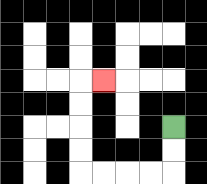{'start': '[7, 5]', 'end': '[4, 3]', 'path_directions': 'D,D,L,L,L,L,U,U,U,U,R', 'path_coordinates': '[[7, 5], [7, 6], [7, 7], [6, 7], [5, 7], [4, 7], [3, 7], [3, 6], [3, 5], [3, 4], [3, 3], [4, 3]]'}